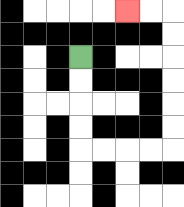{'start': '[3, 2]', 'end': '[5, 0]', 'path_directions': 'D,D,D,D,R,R,R,R,U,U,U,U,U,U,L,L', 'path_coordinates': '[[3, 2], [3, 3], [3, 4], [3, 5], [3, 6], [4, 6], [5, 6], [6, 6], [7, 6], [7, 5], [7, 4], [7, 3], [7, 2], [7, 1], [7, 0], [6, 0], [5, 0]]'}